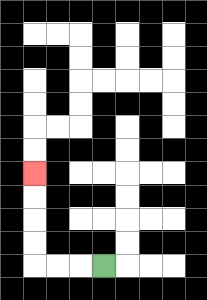{'start': '[4, 11]', 'end': '[1, 7]', 'path_directions': 'L,L,L,U,U,U,U', 'path_coordinates': '[[4, 11], [3, 11], [2, 11], [1, 11], [1, 10], [1, 9], [1, 8], [1, 7]]'}